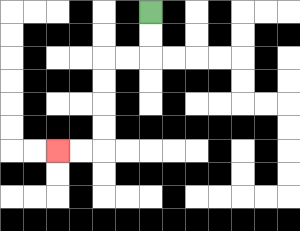{'start': '[6, 0]', 'end': '[2, 6]', 'path_directions': 'D,D,L,L,D,D,D,D,L,L', 'path_coordinates': '[[6, 0], [6, 1], [6, 2], [5, 2], [4, 2], [4, 3], [4, 4], [4, 5], [4, 6], [3, 6], [2, 6]]'}